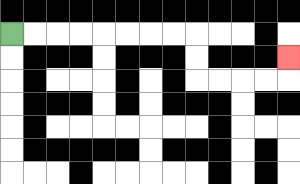{'start': '[0, 1]', 'end': '[12, 2]', 'path_directions': 'R,R,R,R,R,R,R,R,D,D,R,R,R,R,U', 'path_coordinates': '[[0, 1], [1, 1], [2, 1], [3, 1], [4, 1], [5, 1], [6, 1], [7, 1], [8, 1], [8, 2], [8, 3], [9, 3], [10, 3], [11, 3], [12, 3], [12, 2]]'}